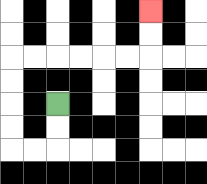{'start': '[2, 4]', 'end': '[6, 0]', 'path_directions': 'D,D,L,L,U,U,U,U,R,R,R,R,R,R,U,U', 'path_coordinates': '[[2, 4], [2, 5], [2, 6], [1, 6], [0, 6], [0, 5], [0, 4], [0, 3], [0, 2], [1, 2], [2, 2], [3, 2], [4, 2], [5, 2], [6, 2], [6, 1], [6, 0]]'}